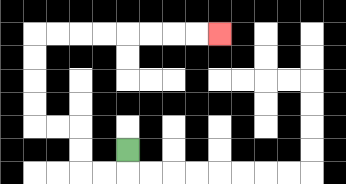{'start': '[5, 6]', 'end': '[9, 1]', 'path_directions': 'D,L,L,U,U,L,L,U,U,U,U,R,R,R,R,R,R,R,R', 'path_coordinates': '[[5, 6], [5, 7], [4, 7], [3, 7], [3, 6], [3, 5], [2, 5], [1, 5], [1, 4], [1, 3], [1, 2], [1, 1], [2, 1], [3, 1], [4, 1], [5, 1], [6, 1], [7, 1], [8, 1], [9, 1]]'}